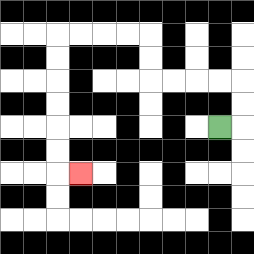{'start': '[9, 5]', 'end': '[3, 7]', 'path_directions': 'R,U,U,L,L,L,L,U,U,L,L,L,L,D,D,D,D,D,D,R', 'path_coordinates': '[[9, 5], [10, 5], [10, 4], [10, 3], [9, 3], [8, 3], [7, 3], [6, 3], [6, 2], [6, 1], [5, 1], [4, 1], [3, 1], [2, 1], [2, 2], [2, 3], [2, 4], [2, 5], [2, 6], [2, 7], [3, 7]]'}